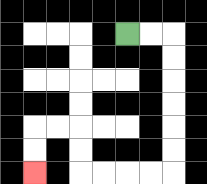{'start': '[5, 1]', 'end': '[1, 7]', 'path_directions': 'R,R,D,D,D,D,D,D,L,L,L,L,U,U,L,L,D,D', 'path_coordinates': '[[5, 1], [6, 1], [7, 1], [7, 2], [7, 3], [7, 4], [7, 5], [7, 6], [7, 7], [6, 7], [5, 7], [4, 7], [3, 7], [3, 6], [3, 5], [2, 5], [1, 5], [1, 6], [1, 7]]'}